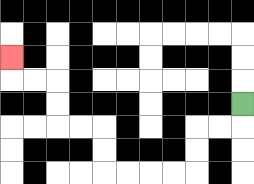{'start': '[10, 4]', 'end': '[0, 2]', 'path_directions': 'D,L,L,D,D,L,L,L,L,U,U,L,L,U,U,L,L,U', 'path_coordinates': '[[10, 4], [10, 5], [9, 5], [8, 5], [8, 6], [8, 7], [7, 7], [6, 7], [5, 7], [4, 7], [4, 6], [4, 5], [3, 5], [2, 5], [2, 4], [2, 3], [1, 3], [0, 3], [0, 2]]'}